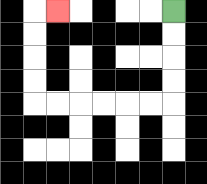{'start': '[7, 0]', 'end': '[2, 0]', 'path_directions': 'D,D,D,D,L,L,L,L,L,L,U,U,U,U,R', 'path_coordinates': '[[7, 0], [7, 1], [7, 2], [7, 3], [7, 4], [6, 4], [5, 4], [4, 4], [3, 4], [2, 4], [1, 4], [1, 3], [1, 2], [1, 1], [1, 0], [2, 0]]'}